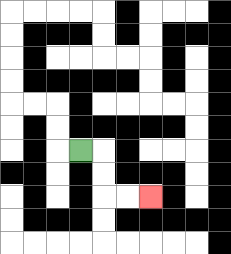{'start': '[3, 6]', 'end': '[6, 8]', 'path_directions': 'R,D,D,R,R', 'path_coordinates': '[[3, 6], [4, 6], [4, 7], [4, 8], [5, 8], [6, 8]]'}